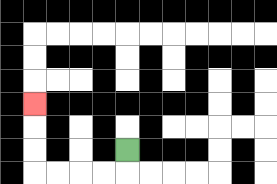{'start': '[5, 6]', 'end': '[1, 4]', 'path_directions': 'D,L,L,L,L,U,U,U', 'path_coordinates': '[[5, 6], [5, 7], [4, 7], [3, 7], [2, 7], [1, 7], [1, 6], [1, 5], [1, 4]]'}